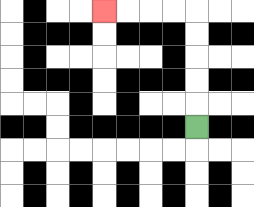{'start': '[8, 5]', 'end': '[4, 0]', 'path_directions': 'U,U,U,U,U,L,L,L,L', 'path_coordinates': '[[8, 5], [8, 4], [8, 3], [8, 2], [8, 1], [8, 0], [7, 0], [6, 0], [5, 0], [4, 0]]'}